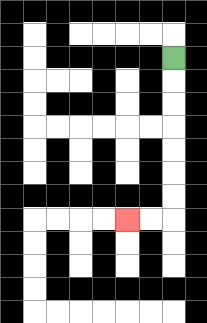{'start': '[7, 2]', 'end': '[5, 9]', 'path_directions': 'D,D,D,D,D,D,D,L,L', 'path_coordinates': '[[7, 2], [7, 3], [7, 4], [7, 5], [7, 6], [7, 7], [7, 8], [7, 9], [6, 9], [5, 9]]'}